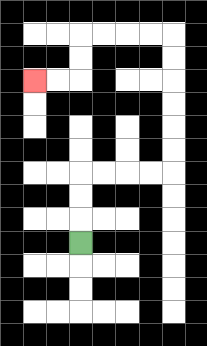{'start': '[3, 10]', 'end': '[1, 3]', 'path_directions': 'U,U,U,R,R,R,R,U,U,U,U,U,U,L,L,L,L,D,D,L,L', 'path_coordinates': '[[3, 10], [3, 9], [3, 8], [3, 7], [4, 7], [5, 7], [6, 7], [7, 7], [7, 6], [7, 5], [7, 4], [7, 3], [7, 2], [7, 1], [6, 1], [5, 1], [4, 1], [3, 1], [3, 2], [3, 3], [2, 3], [1, 3]]'}